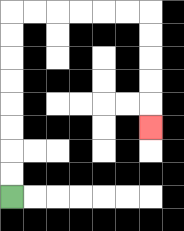{'start': '[0, 8]', 'end': '[6, 5]', 'path_directions': 'U,U,U,U,U,U,U,U,R,R,R,R,R,R,D,D,D,D,D', 'path_coordinates': '[[0, 8], [0, 7], [0, 6], [0, 5], [0, 4], [0, 3], [0, 2], [0, 1], [0, 0], [1, 0], [2, 0], [3, 0], [4, 0], [5, 0], [6, 0], [6, 1], [6, 2], [6, 3], [6, 4], [6, 5]]'}